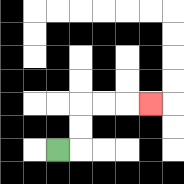{'start': '[2, 6]', 'end': '[6, 4]', 'path_directions': 'R,U,U,R,R,R', 'path_coordinates': '[[2, 6], [3, 6], [3, 5], [3, 4], [4, 4], [5, 4], [6, 4]]'}